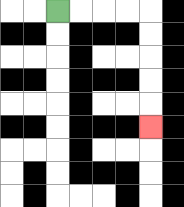{'start': '[2, 0]', 'end': '[6, 5]', 'path_directions': 'R,R,R,R,D,D,D,D,D', 'path_coordinates': '[[2, 0], [3, 0], [4, 0], [5, 0], [6, 0], [6, 1], [6, 2], [6, 3], [6, 4], [6, 5]]'}